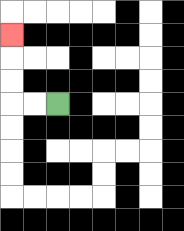{'start': '[2, 4]', 'end': '[0, 1]', 'path_directions': 'L,L,U,U,U', 'path_coordinates': '[[2, 4], [1, 4], [0, 4], [0, 3], [0, 2], [0, 1]]'}